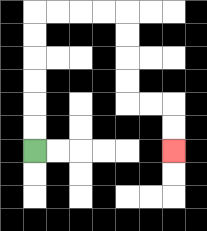{'start': '[1, 6]', 'end': '[7, 6]', 'path_directions': 'U,U,U,U,U,U,R,R,R,R,D,D,D,D,R,R,D,D', 'path_coordinates': '[[1, 6], [1, 5], [1, 4], [1, 3], [1, 2], [1, 1], [1, 0], [2, 0], [3, 0], [4, 0], [5, 0], [5, 1], [5, 2], [5, 3], [5, 4], [6, 4], [7, 4], [7, 5], [7, 6]]'}